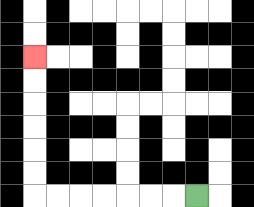{'start': '[8, 8]', 'end': '[1, 2]', 'path_directions': 'L,L,L,L,L,L,L,U,U,U,U,U,U', 'path_coordinates': '[[8, 8], [7, 8], [6, 8], [5, 8], [4, 8], [3, 8], [2, 8], [1, 8], [1, 7], [1, 6], [1, 5], [1, 4], [1, 3], [1, 2]]'}